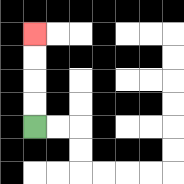{'start': '[1, 5]', 'end': '[1, 1]', 'path_directions': 'U,U,U,U', 'path_coordinates': '[[1, 5], [1, 4], [1, 3], [1, 2], [1, 1]]'}